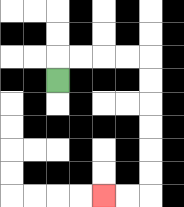{'start': '[2, 3]', 'end': '[4, 8]', 'path_directions': 'U,R,R,R,R,D,D,D,D,D,D,L,L', 'path_coordinates': '[[2, 3], [2, 2], [3, 2], [4, 2], [5, 2], [6, 2], [6, 3], [6, 4], [6, 5], [6, 6], [6, 7], [6, 8], [5, 8], [4, 8]]'}